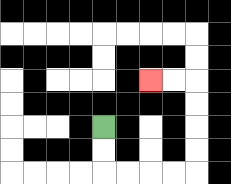{'start': '[4, 5]', 'end': '[6, 3]', 'path_directions': 'D,D,R,R,R,R,U,U,U,U,L,L', 'path_coordinates': '[[4, 5], [4, 6], [4, 7], [5, 7], [6, 7], [7, 7], [8, 7], [8, 6], [8, 5], [8, 4], [8, 3], [7, 3], [6, 3]]'}